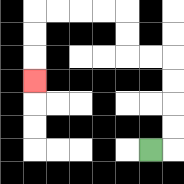{'start': '[6, 6]', 'end': '[1, 3]', 'path_directions': 'R,U,U,U,U,L,L,U,U,L,L,L,L,D,D,D', 'path_coordinates': '[[6, 6], [7, 6], [7, 5], [7, 4], [7, 3], [7, 2], [6, 2], [5, 2], [5, 1], [5, 0], [4, 0], [3, 0], [2, 0], [1, 0], [1, 1], [1, 2], [1, 3]]'}